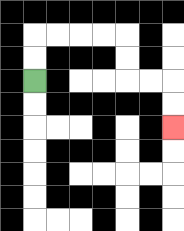{'start': '[1, 3]', 'end': '[7, 5]', 'path_directions': 'U,U,R,R,R,R,D,D,R,R,D,D', 'path_coordinates': '[[1, 3], [1, 2], [1, 1], [2, 1], [3, 1], [4, 1], [5, 1], [5, 2], [5, 3], [6, 3], [7, 3], [7, 4], [7, 5]]'}